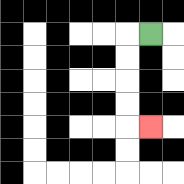{'start': '[6, 1]', 'end': '[6, 5]', 'path_directions': 'L,D,D,D,D,R', 'path_coordinates': '[[6, 1], [5, 1], [5, 2], [5, 3], [5, 4], [5, 5], [6, 5]]'}